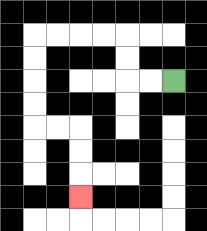{'start': '[7, 3]', 'end': '[3, 8]', 'path_directions': 'L,L,U,U,L,L,L,L,D,D,D,D,R,R,D,D,D', 'path_coordinates': '[[7, 3], [6, 3], [5, 3], [5, 2], [5, 1], [4, 1], [3, 1], [2, 1], [1, 1], [1, 2], [1, 3], [1, 4], [1, 5], [2, 5], [3, 5], [3, 6], [3, 7], [3, 8]]'}